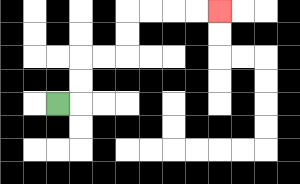{'start': '[2, 4]', 'end': '[9, 0]', 'path_directions': 'R,U,U,R,R,U,U,R,R,R,R', 'path_coordinates': '[[2, 4], [3, 4], [3, 3], [3, 2], [4, 2], [5, 2], [5, 1], [5, 0], [6, 0], [7, 0], [8, 0], [9, 0]]'}